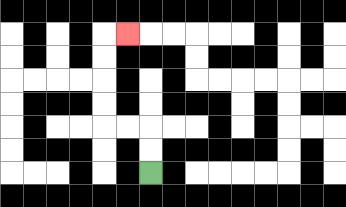{'start': '[6, 7]', 'end': '[5, 1]', 'path_directions': 'U,U,L,L,U,U,U,U,R', 'path_coordinates': '[[6, 7], [6, 6], [6, 5], [5, 5], [4, 5], [4, 4], [4, 3], [4, 2], [4, 1], [5, 1]]'}